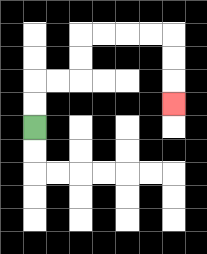{'start': '[1, 5]', 'end': '[7, 4]', 'path_directions': 'U,U,R,R,U,U,R,R,R,R,D,D,D', 'path_coordinates': '[[1, 5], [1, 4], [1, 3], [2, 3], [3, 3], [3, 2], [3, 1], [4, 1], [5, 1], [6, 1], [7, 1], [7, 2], [7, 3], [7, 4]]'}